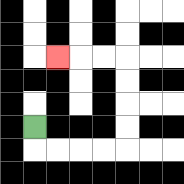{'start': '[1, 5]', 'end': '[2, 2]', 'path_directions': 'D,R,R,R,R,U,U,U,U,L,L,L', 'path_coordinates': '[[1, 5], [1, 6], [2, 6], [3, 6], [4, 6], [5, 6], [5, 5], [5, 4], [5, 3], [5, 2], [4, 2], [3, 2], [2, 2]]'}